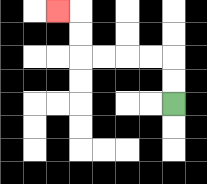{'start': '[7, 4]', 'end': '[2, 0]', 'path_directions': 'U,U,L,L,L,L,U,U,L', 'path_coordinates': '[[7, 4], [7, 3], [7, 2], [6, 2], [5, 2], [4, 2], [3, 2], [3, 1], [3, 0], [2, 0]]'}